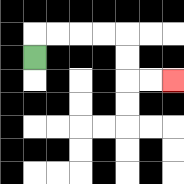{'start': '[1, 2]', 'end': '[7, 3]', 'path_directions': 'U,R,R,R,R,D,D,R,R', 'path_coordinates': '[[1, 2], [1, 1], [2, 1], [3, 1], [4, 1], [5, 1], [5, 2], [5, 3], [6, 3], [7, 3]]'}